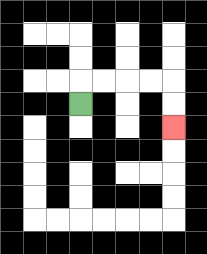{'start': '[3, 4]', 'end': '[7, 5]', 'path_directions': 'U,R,R,R,R,D,D', 'path_coordinates': '[[3, 4], [3, 3], [4, 3], [5, 3], [6, 3], [7, 3], [7, 4], [7, 5]]'}